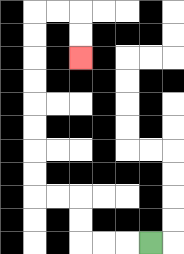{'start': '[6, 10]', 'end': '[3, 2]', 'path_directions': 'L,L,L,U,U,L,L,U,U,U,U,U,U,U,U,R,R,D,D', 'path_coordinates': '[[6, 10], [5, 10], [4, 10], [3, 10], [3, 9], [3, 8], [2, 8], [1, 8], [1, 7], [1, 6], [1, 5], [1, 4], [1, 3], [1, 2], [1, 1], [1, 0], [2, 0], [3, 0], [3, 1], [3, 2]]'}